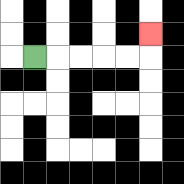{'start': '[1, 2]', 'end': '[6, 1]', 'path_directions': 'R,R,R,R,R,U', 'path_coordinates': '[[1, 2], [2, 2], [3, 2], [4, 2], [5, 2], [6, 2], [6, 1]]'}